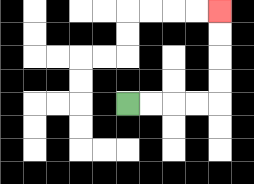{'start': '[5, 4]', 'end': '[9, 0]', 'path_directions': 'R,R,R,R,U,U,U,U', 'path_coordinates': '[[5, 4], [6, 4], [7, 4], [8, 4], [9, 4], [9, 3], [9, 2], [9, 1], [9, 0]]'}